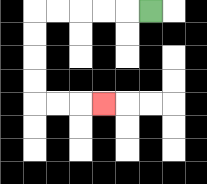{'start': '[6, 0]', 'end': '[4, 4]', 'path_directions': 'L,L,L,L,L,D,D,D,D,R,R,R', 'path_coordinates': '[[6, 0], [5, 0], [4, 0], [3, 0], [2, 0], [1, 0], [1, 1], [1, 2], [1, 3], [1, 4], [2, 4], [3, 4], [4, 4]]'}